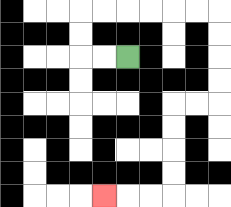{'start': '[5, 2]', 'end': '[4, 8]', 'path_directions': 'L,L,U,U,R,R,R,R,R,R,D,D,D,D,L,L,D,D,D,D,L,L,L', 'path_coordinates': '[[5, 2], [4, 2], [3, 2], [3, 1], [3, 0], [4, 0], [5, 0], [6, 0], [7, 0], [8, 0], [9, 0], [9, 1], [9, 2], [9, 3], [9, 4], [8, 4], [7, 4], [7, 5], [7, 6], [7, 7], [7, 8], [6, 8], [5, 8], [4, 8]]'}